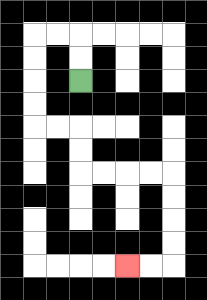{'start': '[3, 3]', 'end': '[5, 11]', 'path_directions': 'U,U,L,L,D,D,D,D,R,R,D,D,R,R,R,R,D,D,D,D,L,L', 'path_coordinates': '[[3, 3], [3, 2], [3, 1], [2, 1], [1, 1], [1, 2], [1, 3], [1, 4], [1, 5], [2, 5], [3, 5], [3, 6], [3, 7], [4, 7], [5, 7], [6, 7], [7, 7], [7, 8], [7, 9], [7, 10], [7, 11], [6, 11], [5, 11]]'}